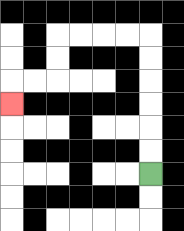{'start': '[6, 7]', 'end': '[0, 4]', 'path_directions': 'U,U,U,U,U,U,L,L,L,L,D,D,L,L,D', 'path_coordinates': '[[6, 7], [6, 6], [6, 5], [6, 4], [6, 3], [6, 2], [6, 1], [5, 1], [4, 1], [3, 1], [2, 1], [2, 2], [2, 3], [1, 3], [0, 3], [0, 4]]'}